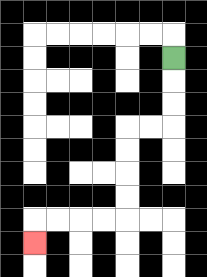{'start': '[7, 2]', 'end': '[1, 10]', 'path_directions': 'D,D,D,L,L,D,D,D,D,L,L,L,L,D', 'path_coordinates': '[[7, 2], [7, 3], [7, 4], [7, 5], [6, 5], [5, 5], [5, 6], [5, 7], [5, 8], [5, 9], [4, 9], [3, 9], [2, 9], [1, 9], [1, 10]]'}